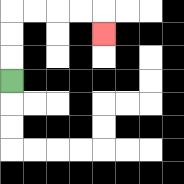{'start': '[0, 3]', 'end': '[4, 1]', 'path_directions': 'U,U,U,R,R,R,R,D', 'path_coordinates': '[[0, 3], [0, 2], [0, 1], [0, 0], [1, 0], [2, 0], [3, 0], [4, 0], [4, 1]]'}